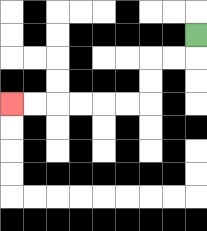{'start': '[8, 1]', 'end': '[0, 4]', 'path_directions': 'D,L,L,D,D,L,L,L,L,L,L', 'path_coordinates': '[[8, 1], [8, 2], [7, 2], [6, 2], [6, 3], [6, 4], [5, 4], [4, 4], [3, 4], [2, 4], [1, 4], [0, 4]]'}